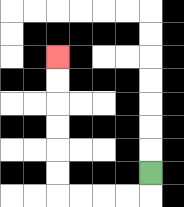{'start': '[6, 7]', 'end': '[2, 2]', 'path_directions': 'D,L,L,L,L,U,U,U,U,U,U', 'path_coordinates': '[[6, 7], [6, 8], [5, 8], [4, 8], [3, 8], [2, 8], [2, 7], [2, 6], [2, 5], [2, 4], [2, 3], [2, 2]]'}